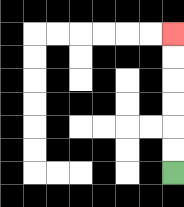{'start': '[7, 7]', 'end': '[7, 1]', 'path_directions': 'U,U,U,U,U,U', 'path_coordinates': '[[7, 7], [7, 6], [7, 5], [7, 4], [7, 3], [7, 2], [7, 1]]'}